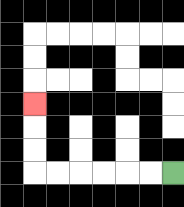{'start': '[7, 7]', 'end': '[1, 4]', 'path_directions': 'L,L,L,L,L,L,U,U,U', 'path_coordinates': '[[7, 7], [6, 7], [5, 7], [4, 7], [3, 7], [2, 7], [1, 7], [1, 6], [1, 5], [1, 4]]'}